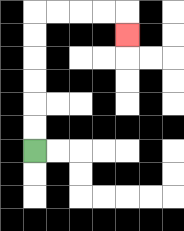{'start': '[1, 6]', 'end': '[5, 1]', 'path_directions': 'U,U,U,U,U,U,R,R,R,R,D', 'path_coordinates': '[[1, 6], [1, 5], [1, 4], [1, 3], [1, 2], [1, 1], [1, 0], [2, 0], [3, 0], [4, 0], [5, 0], [5, 1]]'}